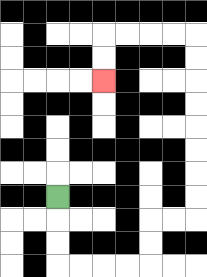{'start': '[2, 8]', 'end': '[4, 3]', 'path_directions': 'D,D,D,R,R,R,R,U,U,R,R,U,U,U,U,U,U,U,U,L,L,L,L,D,D', 'path_coordinates': '[[2, 8], [2, 9], [2, 10], [2, 11], [3, 11], [4, 11], [5, 11], [6, 11], [6, 10], [6, 9], [7, 9], [8, 9], [8, 8], [8, 7], [8, 6], [8, 5], [8, 4], [8, 3], [8, 2], [8, 1], [7, 1], [6, 1], [5, 1], [4, 1], [4, 2], [4, 3]]'}